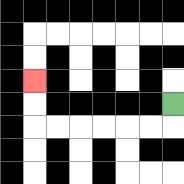{'start': '[7, 4]', 'end': '[1, 3]', 'path_directions': 'D,L,L,L,L,L,L,U,U', 'path_coordinates': '[[7, 4], [7, 5], [6, 5], [5, 5], [4, 5], [3, 5], [2, 5], [1, 5], [1, 4], [1, 3]]'}